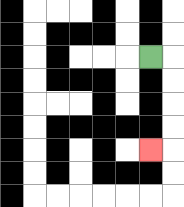{'start': '[6, 2]', 'end': '[6, 6]', 'path_directions': 'R,D,D,D,D,L', 'path_coordinates': '[[6, 2], [7, 2], [7, 3], [7, 4], [7, 5], [7, 6], [6, 6]]'}